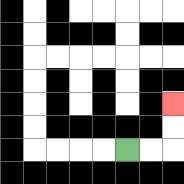{'start': '[5, 6]', 'end': '[7, 4]', 'path_directions': 'R,R,U,U', 'path_coordinates': '[[5, 6], [6, 6], [7, 6], [7, 5], [7, 4]]'}